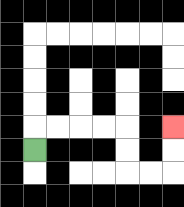{'start': '[1, 6]', 'end': '[7, 5]', 'path_directions': 'U,R,R,R,R,D,D,R,R,U,U', 'path_coordinates': '[[1, 6], [1, 5], [2, 5], [3, 5], [4, 5], [5, 5], [5, 6], [5, 7], [6, 7], [7, 7], [7, 6], [7, 5]]'}